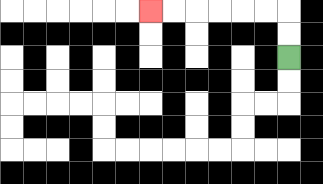{'start': '[12, 2]', 'end': '[6, 0]', 'path_directions': 'U,U,L,L,L,L,L,L', 'path_coordinates': '[[12, 2], [12, 1], [12, 0], [11, 0], [10, 0], [9, 0], [8, 0], [7, 0], [6, 0]]'}